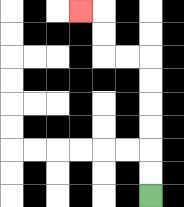{'start': '[6, 8]', 'end': '[3, 0]', 'path_directions': 'U,U,U,U,U,U,L,L,U,U,L', 'path_coordinates': '[[6, 8], [6, 7], [6, 6], [6, 5], [6, 4], [6, 3], [6, 2], [5, 2], [4, 2], [4, 1], [4, 0], [3, 0]]'}